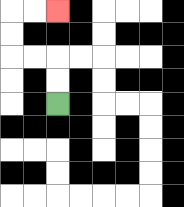{'start': '[2, 4]', 'end': '[2, 0]', 'path_directions': 'U,U,L,L,U,U,R,R', 'path_coordinates': '[[2, 4], [2, 3], [2, 2], [1, 2], [0, 2], [0, 1], [0, 0], [1, 0], [2, 0]]'}